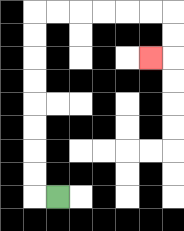{'start': '[2, 8]', 'end': '[6, 2]', 'path_directions': 'L,U,U,U,U,U,U,U,U,R,R,R,R,R,R,D,D,L', 'path_coordinates': '[[2, 8], [1, 8], [1, 7], [1, 6], [1, 5], [1, 4], [1, 3], [1, 2], [1, 1], [1, 0], [2, 0], [3, 0], [4, 0], [5, 0], [6, 0], [7, 0], [7, 1], [7, 2], [6, 2]]'}